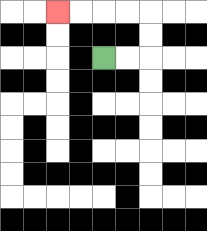{'start': '[4, 2]', 'end': '[2, 0]', 'path_directions': 'R,R,U,U,L,L,L,L', 'path_coordinates': '[[4, 2], [5, 2], [6, 2], [6, 1], [6, 0], [5, 0], [4, 0], [3, 0], [2, 0]]'}